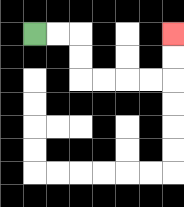{'start': '[1, 1]', 'end': '[7, 1]', 'path_directions': 'R,R,D,D,R,R,R,R,U,U', 'path_coordinates': '[[1, 1], [2, 1], [3, 1], [3, 2], [3, 3], [4, 3], [5, 3], [6, 3], [7, 3], [7, 2], [7, 1]]'}